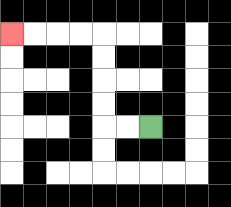{'start': '[6, 5]', 'end': '[0, 1]', 'path_directions': 'L,L,U,U,U,U,L,L,L,L', 'path_coordinates': '[[6, 5], [5, 5], [4, 5], [4, 4], [4, 3], [4, 2], [4, 1], [3, 1], [2, 1], [1, 1], [0, 1]]'}